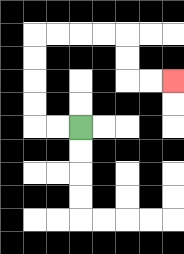{'start': '[3, 5]', 'end': '[7, 3]', 'path_directions': 'L,L,U,U,U,U,R,R,R,R,D,D,R,R', 'path_coordinates': '[[3, 5], [2, 5], [1, 5], [1, 4], [1, 3], [1, 2], [1, 1], [2, 1], [3, 1], [4, 1], [5, 1], [5, 2], [5, 3], [6, 3], [7, 3]]'}